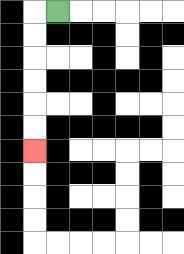{'start': '[2, 0]', 'end': '[1, 6]', 'path_directions': 'L,D,D,D,D,D,D', 'path_coordinates': '[[2, 0], [1, 0], [1, 1], [1, 2], [1, 3], [1, 4], [1, 5], [1, 6]]'}